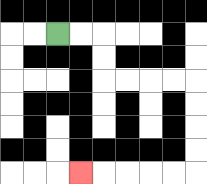{'start': '[2, 1]', 'end': '[3, 7]', 'path_directions': 'R,R,D,D,R,R,R,R,D,D,D,D,L,L,L,L,L', 'path_coordinates': '[[2, 1], [3, 1], [4, 1], [4, 2], [4, 3], [5, 3], [6, 3], [7, 3], [8, 3], [8, 4], [8, 5], [8, 6], [8, 7], [7, 7], [6, 7], [5, 7], [4, 7], [3, 7]]'}